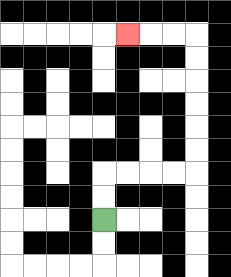{'start': '[4, 9]', 'end': '[5, 1]', 'path_directions': 'U,U,R,R,R,R,U,U,U,U,U,U,L,L,L', 'path_coordinates': '[[4, 9], [4, 8], [4, 7], [5, 7], [6, 7], [7, 7], [8, 7], [8, 6], [8, 5], [8, 4], [8, 3], [8, 2], [8, 1], [7, 1], [6, 1], [5, 1]]'}